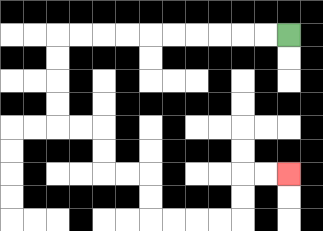{'start': '[12, 1]', 'end': '[12, 7]', 'path_directions': 'L,L,L,L,L,L,L,L,L,L,D,D,D,D,R,R,D,D,R,R,D,D,R,R,R,R,U,U,R,R', 'path_coordinates': '[[12, 1], [11, 1], [10, 1], [9, 1], [8, 1], [7, 1], [6, 1], [5, 1], [4, 1], [3, 1], [2, 1], [2, 2], [2, 3], [2, 4], [2, 5], [3, 5], [4, 5], [4, 6], [4, 7], [5, 7], [6, 7], [6, 8], [6, 9], [7, 9], [8, 9], [9, 9], [10, 9], [10, 8], [10, 7], [11, 7], [12, 7]]'}